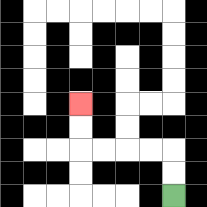{'start': '[7, 8]', 'end': '[3, 4]', 'path_directions': 'U,U,L,L,L,L,U,U', 'path_coordinates': '[[7, 8], [7, 7], [7, 6], [6, 6], [5, 6], [4, 6], [3, 6], [3, 5], [3, 4]]'}